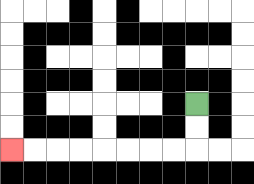{'start': '[8, 4]', 'end': '[0, 6]', 'path_directions': 'D,D,L,L,L,L,L,L,L,L', 'path_coordinates': '[[8, 4], [8, 5], [8, 6], [7, 6], [6, 6], [5, 6], [4, 6], [3, 6], [2, 6], [1, 6], [0, 6]]'}